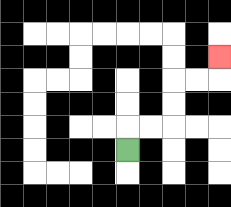{'start': '[5, 6]', 'end': '[9, 2]', 'path_directions': 'U,R,R,U,U,R,R,U', 'path_coordinates': '[[5, 6], [5, 5], [6, 5], [7, 5], [7, 4], [7, 3], [8, 3], [9, 3], [9, 2]]'}